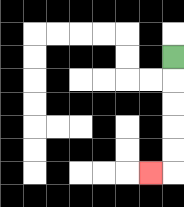{'start': '[7, 2]', 'end': '[6, 7]', 'path_directions': 'D,D,D,D,D,L', 'path_coordinates': '[[7, 2], [7, 3], [7, 4], [7, 5], [7, 6], [7, 7], [6, 7]]'}